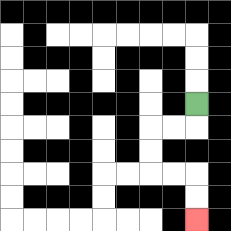{'start': '[8, 4]', 'end': '[8, 9]', 'path_directions': 'D,L,L,D,D,R,R,D,D', 'path_coordinates': '[[8, 4], [8, 5], [7, 5], [6, 5], [6, 6], [6, 7], [7, 7], [8, 7], [8, 8], [8, 9]]'}